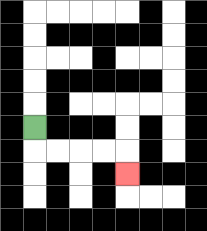{'start': '[1, 5]', 'end': '[5, 7]', 'path_directions': 'D,R,R,R,R,D', 'path_coordinates': '[[1, 5], [1, 6], [2, 6], [3, 6], [4, 6], [5, 6], [5, 7]]'}